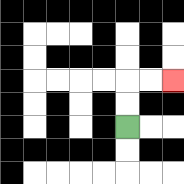{'start': '[5, 5]', 'end': '[7, 3]', 'path_directions': 'U,U,R,R', 'path_coordinates': '[[5, 5], [5, 4], [5, 3], [6, 3], [7, 3]]'}